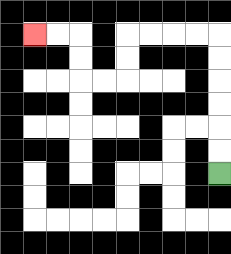{'start': '[9, 7]', 'end': '[1, 1]', 'path_directions': 'U,U,U,U,U,U,L,L,L,L,D,D,L,L,U,U,L,L', 'path_coordinates': '[[9, 7], [9, 6], [9, 5], [9, 4], [9, 3], [9, 2], [9, 1], [8, 1], [7, 1], [6, 1], [5, 1], [5, 2], [5, 3], [4, 3], [3, 3], [3, 2], [3, 1], [2, 1], [1, 1]]'}